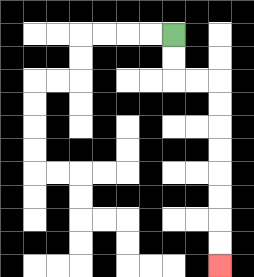{'start': '[7, 1]', 'end': '[9, 11]', 'path_directions': 'D,D,R,R,D,D,D,D,D,D,D,D', 'path_coordinates': '[[7, 1], [7, 2], [7, 3], [8, 3], [9, 3], [9, 4], [9, 5], [9, 6], [9, 7], [9, 8], [9, 9], [9, 10], [9, 11]]'}